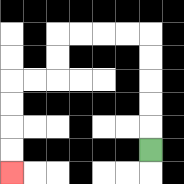{'start': '[6, 6]', 'end': '[0, 7]', 'path_directions': 'U,U,U,U,U,L,L,L,L,D,D,L,L,D,D,D,D', 'path_coordinates': '[[6, 6], [6, 5], [6, 4], [6, 3], [6, 2], [6, 1], [5, 1], [4, 1], [3, 1], [2, 1], [2, 2], [2, 3], [1, 3], [0, 3], [0, 4], [0, 5], [0, 6], [0, 7]]'}